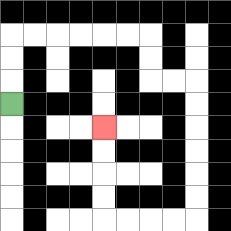{'start': '[0, 4]', 'end': '[4, 5]', 'path_directions': 'U,U,U,R,R,R,R,R,R,D,D,R,R,D,D,D,D,D,D,L,L,L,L,U,U,U,U', 'path_coordinates': '[[0, 4], [0, 3], [0, 2], [0, 1], [1, 1], [2, 1], [3, 1], [4, 1], [5, 1], [6, 1], [6, 2], [6, 3], [7, 3], [8, 3], [8, 4], [8, 5], [8, 6], [8, 7], [8, 8], [8, 9], [7, 9], [6, 9], [5, 9], [4, 9], [4, 8], [4, 7], [4, 6], [4, 5]]'}